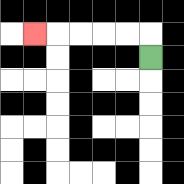{'start': '[6, 2]', 'end': '[1, 1]', 'path_directions': 'U,L,L,L,L,L', 'path_coordinates': '[[6, 2], [6, 1], [5, 1], [4, 1], [3, 1], [2, 1], [1, 1]]'}